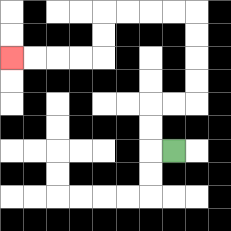{'start': '[7, 6]', 'end': '[0, 2]', 'path_directions': 'L,U,U,R,R,U,U,U,U,L,L,L,L,D,D,L,L,L,L', 'path_coordinates': '[[7, 6], [6, 6], [6, 5], [6, 4], [7, 4], [8, 4], [8, 3], [8, 2], [8, 1], [8, 0], [7, 0], [6, 0], [5, 0], [4, 0], [4, 1], [4, 2], [3, 2], [2, 2], [1, 2], [0, 2]]'}